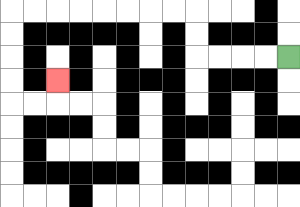{'start': '[12, 2]', 'end': '[2, 3]', 'path_directions': 'L,L,L,L,U,U,L,L,L,L,L,L,L,L,D,D,D,D,R,R,U', 'path_coordinates': '[[12, 2], [11, 2], [10, 2], [9, 2], [8, 2], [8, 1], [8, 0], [7, 0], [6, 0], [5, 0], [4, 0], [3, 0], [2, 0], [1, 0], [0, 0], [0, 1], [0, 2], [0, 3], [0, 4], [1, 4], [2, 4], [2, 3]]'}